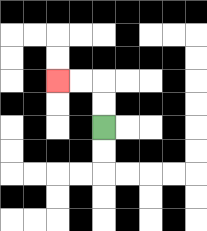{'start': '[4, 5]', 'end': '[2, 3]', 'path_directions': 'U,U,L,L', 'path_coordinates': '[[4, 5], [4, 4], [4, 3], [3, 3], [2, 3]]'}